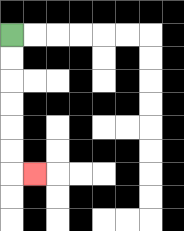{'start': '[0, 1]', 'end': '[1, 7]', 'path_directions': 'D,D,D,D,D,D,R', 'path_coordinates': '[[0, 1], [0, 2], [0, 3], [0, 4], [0, 5], [0, 6], [0, 7], [1, 7]]'}